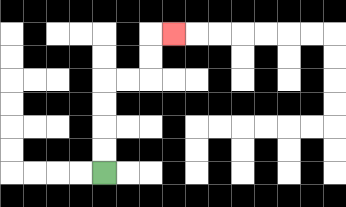{'start': '[4, 7]', 'end': '[7, 1]', 'path_directions': 'U,U,U,U,R,R,U,U,R', 'path_coordinates': '[[4, 7], [4, 6], [4, 5], [4, 4], [4, 3], [5, 3], [6, 3], [6, 2], [6, 1], [7, 1]]'}